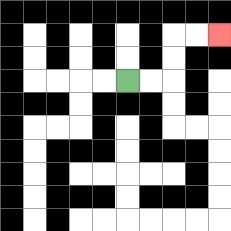{'start': '[5, 3]', 'end': '[9, 1]', 'path_directions': 'R,R,U,U,R,R', 'path_coordinates': '[[5, 3], [6, 3], [7, 3], [7, 2], [7, 1], [8, 1], [9, 1]]'}